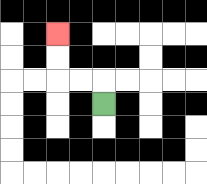{'start': '[4, 4]', 'end': '[2, 1]', 'path_directions': 'U,L,L,U,U', 'path_coordinates': '[[4, 4], [4, 3], [3, 3], [2, 3], [2, 2], [2, 1]]'}